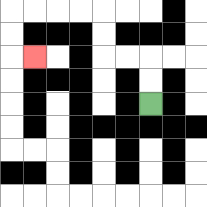{'start': '[6, 4]', 'end': '[1, 2]', 'path_directions': 'U,U,L,L,U,U,L,L,L,L,D,D,R', 'path_coordinates': '[[6, 4], [6, 3], [6, 2], [5, 2], [4, 2], [4, 1], [4, 0], [3, 0], [2, 0], [1, 0], [0, 0], [0, 1], [0, 2], [1, 2]]'}